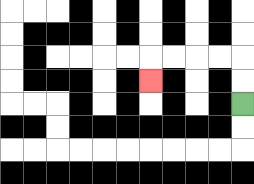{'start': '[10, 4]', 'end': '[6, 3]', 'path_directions': 'U,U,L,L,L,L,D', 'path_coordinates': '[[10, 4], [10, 3], [10, 2], [9, 2], [8, 2], [7, 2], [6, 2], [6, 3]]'}